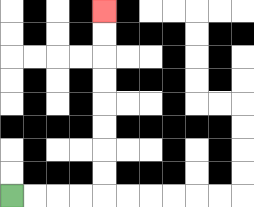{'start': '[0, 8]', 'end': '[4, 0]', 'path_directions': 'R,R,R,R,U,U,U,U,U,U,U,U', 'path_coordinates': '[[0, 8], [1, 8], [2, 8], [3, 8], [4, 8], [4, 7], [4, 6], [4, 5], [4, 4], [4, 3], [4, 2], [4, 1], [4, 0]]'}